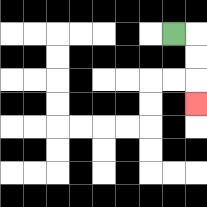{'start': '[7, 1]', 'end': '[8, 4]', 'path_directions': 'R,D,D,D', 'path_coordinates': '[[7, 1], [8, 1], [8, 2], [8, 3], [8, 4]]'}